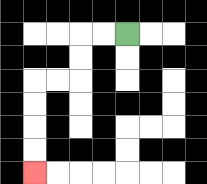{'start': '[5, 1]', 'end': '[1, 7]', 'path_directions': 'L,L,D,D,L,L,D,D,D,D', 'path_coordinates': '[[5, 1], [4, 1], [3, 1], [3, 2], [3, 3], [2, 3], [1, 3], [1, 4], [1, 5], [1, 6], [1, 7]]'}